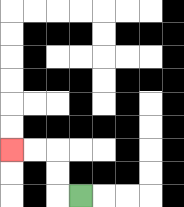{'start': '[3, 8]', 'end': '[0, 6]', 'path_directions': 'L,U,U,L,L', 'path_coordinates': '[[3, 8], [2, 8], [2, 7], [2, 6], [1, 6], [0, 6]]'}